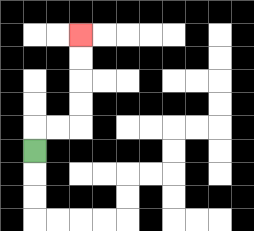{'start': '[1, 6]', 'end': '[3, 1]', 'path_directions': 'U,R,R,U,U,U,U', 'path_coordinates': '[[1, 6], [1, 5], [2, 5], [3, 5], [3, 4], [3, 3], [3, 2], [3, 1]]'}